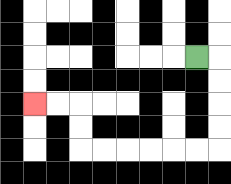{'start': '[8, 2]', 'end': '[1, 4]', 'path_directions': 'R,D,D,D,D,L,L,L,L,L,L,U,U,L,L', 'path_coordinates': '[[8, 2], [9, 2], [9, 3], [9, 4], [9, 5], [9, 6], [8, 6], [7, 6], [6, 6], [5, 6], [4, 6], [3, 6], [3, 5], [3, 4], [2, 4], [1, 4]]'}